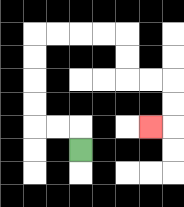{'start': '[3, 6]', 'end': '[6, 5]', 'path_directions': 'U,L,L,U,U,U,U,R,R,R,R,D,D,R,R,D,D,L', 'path_coordinates': '[[3, 6], [3, 5], [2, 5], [1, 5], [1, 4], [1, 3], [1, 2], [1, 1], [2, 1], [3, 1], [4, 1], [5, 1], [5, 2], [5, 3], [6, 3], [7, 3], [7, 4], [7, 5], [6, 5]]'}